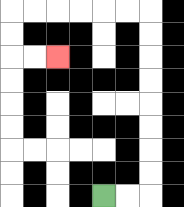{'start': '[4, 8]', 'end': '[2, 2]', 'path_directions': 'R,R,U,U,U,U,U,U,U,U,L,L,L,L,L,L,D,D,R,R', 'path_coordinates': '[[4, 8], [5, 8], [6, 8], [6, 7], [6, 6], [6, 5], [6, 4], [6, 3], [6, 2], [6, 1], [6, 0], [5, 0], [4, 0], [3, 0], [2, 0], [1, 0], [0, 0], [0, 1], [0, 2], [1, 2], [2, 2]]'}